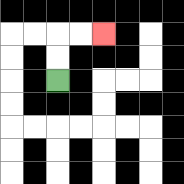{'start': '[2, 3]', 'end': '[4, 1]', 'path_directions': 'U,U,R,R', 'path_coordinates': '[[2, 3], [2, 2], [2, 1], [3, 1], [4, 1]]'}